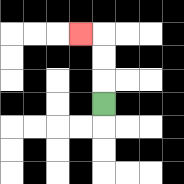{'start': '[4, 4]', 'end': '[3, 1]', 'path_directions': 'U,U,U,L', 'path_coordinates': '[[4, 4], [4, 3], [4, 2], [4, 1], [3, 1]]'}